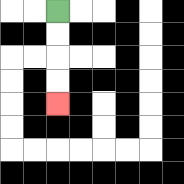{'start': '[2, 0]', 'end': '[2, 4]', 'path_directions': 'D,D,D,D', 'path_coordinates': '[[2, 0], [2, 1], [2, 2], [2, 3], [2, 4]]'}